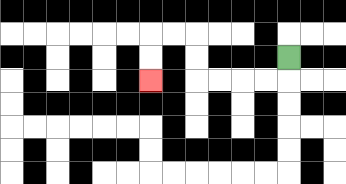{'start': '[12, 2]', 'end': '[6, 3]', 'path_directions': 'D,L,L,L,L,U,U,L,L,D,D', 'path_coordinates': '[[12, 2], [12, 3], [11, 3], [10, 3], [9, 3], [8, 3], [8, 2], [8, 1], [7, 1], [6, 1], [6, 2], [6, 3]]'}